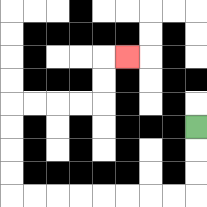{'start': '[8, 5]', 'end': '[5, 2]', 'path_directions': 'D,D,D,L,L,L,L,L,L,L,L,U,U,U,U,R,R,R,R,U,U,R', 'path_coordinates': '[[8, 5], [8, 6], [8, 7], [8, 8], [7, 8], [6, 8], [5, 8], [4, 8], [3, 8], [2, 8], [1, 8], [0, 8], [0, 7], [0, 6], [0, 5], [0, 4], [1, 4], [2, 4], [3, 4], [4, 4], [4, 3], [4, 2], [5, 2]]'}